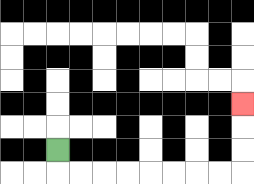{'start': '[2, 6]', 'end': '[10, 4]', 'path_directions': 'D,R,R,R,R,R,R,R,R,U,U,U', 'path_coordinates': '[[2, 6], [2, 7], [3, 7], [4, 7], [5, 7], [6, 7], [7, 7], [8, 7], [9, 7], [10, 7], [10, 6], [10, 5], [10, 4]]'}